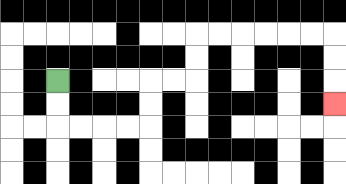{'start': '[2, 3]', 'end': '[14, 4]', 'path_directions': 'D,D,R,R,R,R,U,U,R,R,U,U,R,R,R,R,R,R,D,D,D', 'path_coordinates': '[[2, 3], [2, 4], [2, 5], [3, 5], [4, 5], [5, 5], [6, 5], [6, 4], [6, 3], [7, 3], [8, 3], [8, 2], [8, 1], [9, 1], [10, 1], [11, 1], [12, 1], [13, 1], [14, 1], [14, 2], [14, 3], [14, 4]]'}